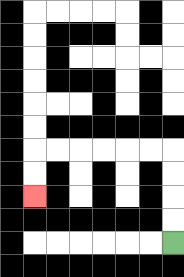{'start': '[7, 10]', 'end': '[1, 8]', 'path_directions': 'U,U,U,U,L,L,L,L,L,L,D,D', 'path_coordinates': '[[7, 10], [7, 9], [7, 8], [7, 7], [7, 6], [6, 6], [5, 6], [4, 6], [3, 6], [2, 6], [1, 6], [1, 7], [1, 8]]'}